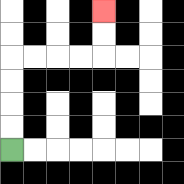{'start': '[0, 6]', 'end': '[4, 0]', 'path_directions': 'U,U,U,U,R,R,R,R,U,U', 'path_coordinates': '[[0, 6], [0, 5], [0, 4], [0, 3], [0, 2], [1, 2], [2, 2], [3, 2], [4, 2], [4, 1], [4, 0]]'}